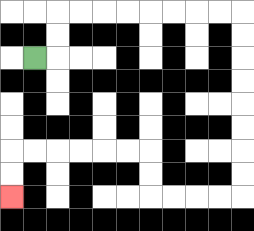{'start': '[1, 2]', 'end': '[0, 8]', 'path_directions': 'R,U,U,R,R,R,R,R,R,R,R,D,D,D,D,D,D,D,D,L,L,L,L,U,U,L,L,L,L,L,L,D,D', 'path_coordinates': '[[1, 2], [2, 2], [2, 1], [2, 0], [3, 0], [4, 0], [5, 0], [6, 0], [7, 0], [8, 0], [9, 0], [10, 0], [10, 1], [10, 2], [10, 3], [10, 4], [10, 5], [10, 6], [10, 7], [10, 8], [9, 8], [8, 8], [7, 8], [6, 8], [6, 7], [6, 6], [5, 6], [4, 6], [3, 6], [2, 6], [1, 6], [0, 6], [0, 7], [0, 8]]'}